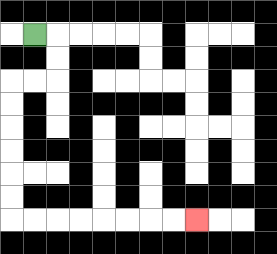{'start': '[1, 1]', 'end': '[8, 9]', 'path_directions': 'R,D,D,L,L,D,D,D,D,D,D,R,R,R,R,R,R,R,R', 'path_coordinates': '[[1, 1], [2, 1], [2, 2], [2, 3], [1, 3], [0, 3], [0, 4], [0, 5], [0, 6], [0, 7], [0, 8], [0, 9], [1, 9], [2, 9], [3, 9], [4, 9], [5, 9], [6, 9], [7, 9], [8, 9]]'}